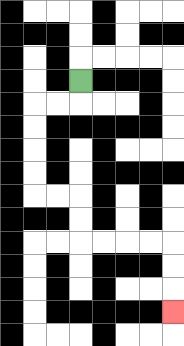{'start': '[3, 3]', 'end': '[7, 13]', 'path_directions': 'D,L,L,D,D,D,D,R,R,D,D,R,R,R,R,D,D,D', 'path_coordinates': '[[3, 3], [3, 4], [2, 4], [1, 4], [1, 5], [1, 6], [1, 7], [1, 8], [2, 8], [3, 8], [3, 9], [3, 10], [4, 10], [5, 10], [6, 10], [7, 10], [7, 11], [7, 12], [7, 13]]'}